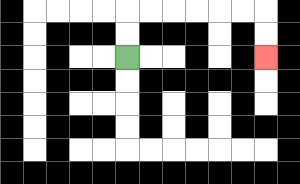{'start': '[5, 2]', 'end': '[11, 2]', 'path_directions': 'U,U,R,R,R,R,R,R,D,D', 'path_coordinates': '[[5, 2], [5, 1], [5, 0], [6, 0], [7, 0], [8, 0], [9, 0], [10, 0], [11, 0], [11, 1], [11, 2]]'}